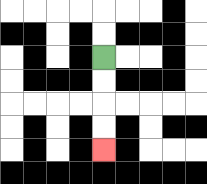{'start': '[4, 2]', 'end': '[4, 6]', 'path_directions': 'D,D,D,D', 'path_coordinates': '[[4, 2], [4, 3], [4, 4], [4, 5], [4, 6]]'}